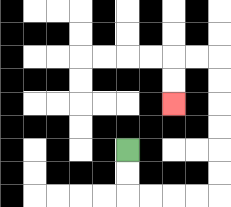{'start': '[5, 6]', 'end': '[7, 4]', 'path_directions': 'D,D,R,R,R,R,U,U,U,U,U,U,L,L,D,D', 'path_coordinates': '[[5, 6], [5, 7], [5, 8], [6, 8], [7, 8], [8, 8], [9, 8], [9, 7], [9, 6], [9, 5], [9, 4], [9, 3], [9, 2], [8, 2], [7, 2], [7, 3], [7, 4]]'}